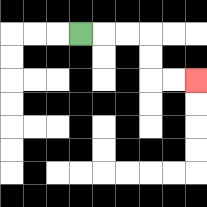{'start': '[3, 1]', 'end': '[8, 3]', 'path_directions': 'R,R,R,D,D,R,R', 'path_coordinates': '[[3, 1], [4, 1], [5, 1], [6, 1], [6, 2], [6, 3], [7, 3], [8, 3]]'}